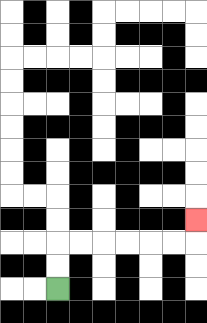{'start': '[2, 12]', 'end': '[8, 9]', 'path_directions': 'U,U,R,R,R,R,R,R,U', 'path_coordinates': '[[2, 12], [2, 11], [2, 10], [3, 10], [4, 10], [5, 10], [6, 10], [7, 10], [8, 10], [8, 9]]'}